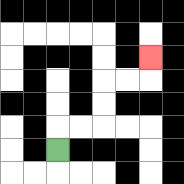{'start': '[2, 6]', 'end': '[6, 2]', 'path_directions': 'U,R,R,U,U,R,R,U', 'path_coordinates': '[[2, 6], [2, 5], [3, 5], [4, 5], [4, 4], [4, 3], [5, 3], [6, 3], [6, 2]]'}